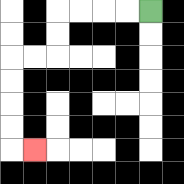{'start': '[6, 0]', 'end': '[1, 6]', 'path_directions': 'L,L,L,L,D,D,L,L,D,D,D,D,R', 'path_coordinates': '[[6, 0], [5, 0], [4, 0], [3, 0], [2, 0], [2, 1], [2, 2], [1, 2], [0, 2], [0, 3], [0, 4], [0, 5], [0, 6], [1, 6]]'}